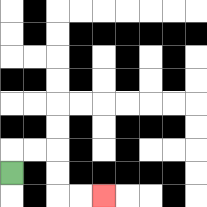{'start': '[0, 7]', 'end': '[4, 8]', 'path_directions': 'U,R,R,D,D,R,R', 'path_coordinates': '[[0, 7], [0, 6], [1, 6], [2, 6], [2, 7], [2, 8], [3, 8], [4, 8]]'}